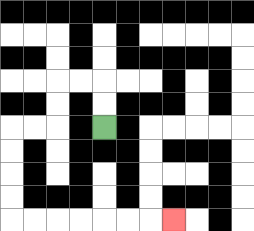{'start': '[4, 5]', 'end': '[7, 9]', 'path_directions': 'U,U,L,L,D,D,L,L,D,D,D,D,R,R,R,R,R,R,R', 'path_coordinates': '[[4, 5], [4, 4], [4, 3], [3, 3], [2, 3], [2, 4], [2, 5], [1, 5], [0, 5], [0, 6], [0, 7], [0, 8], [0, 9], [1, 9], [2, 9], [3, 9], [4, 9], [5, 9], [6, 9], [7, 9]]'}